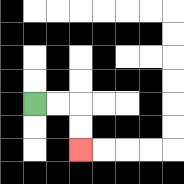{'start': '[1, 4]', 'end': '[3, 6]', 'path_directions': 'R,R,D,D', 'path_coordinates': '[[1, 4], [2, 4], [3, 4], [3, 5], [3, 6]]'}